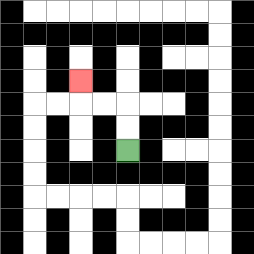{'start': '[5, 6]', 'end': '[3, 3]', 'path_directions': 'U,U,L,L,U', 'path_coordinates': '[[5, 6], [5, 5], [5, 4], [4, 4], [3, 4], [3, 3]]'}